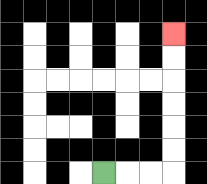{'start': '[4, 7]', 'end': '[7, 1]', 'path_directions': 'R,R,R,U,U,U,U,U,U', 'path_coordinates': '[[4, 7], [5, 7], [6, 7], [7, 7], [7, 6], [7, 5], [7, 4], [7, 3], [7, 2], [7, 1]]'}